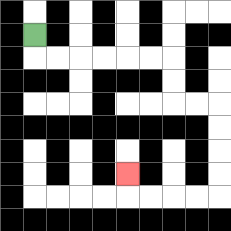{'start': '[1, 1]', 'end': '[5, 7]', 'path_directions': 'D,R,R,R,R,R,R,D,D,R,R,D,D,D,D,L,L,L,L,U', 'path_coordinates': '[[1, 1], [1, 2], [2, 2], [3, 2], [4, 2], [5, 2], [6, 2], [7, 2], [7, 3], [7, 4], [8, 4], [9, 4], [9, 5], [9, 6], [9, 7], [9, 8], [8, 8], [7, 8], [6, 8], [5, 8], [5, 7]]'}